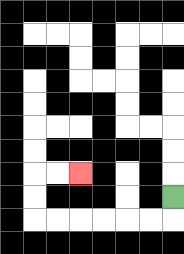{'start': '[7, 8]', 'end': '[3, 7]', 'path_directions': 'D,L,L,L,L,L,L,U,U,R,R', 'path_coordinates': '[[7, 8], [7, 9], [6, 9], [5, 9], [4, 9], [3, 9], [2, 9], [1, 9], [1, 8], [1, 7], [2, 7], [3, 7]]'}